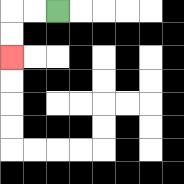{'start': '[2, 0]', 'end': '[0, 2]', 'path_directions': 'L,L,D,D', 'path_coordinates': '[[2, 0], [1, 0], [0, 0], [0, 1], [0, 2]]'}